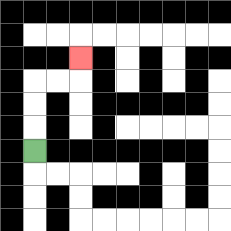{'start': '[1, 6]', 'end': '[3, 2]', 'path_directions': 'U,U,U,R,R,U', 'path_coordinates': '[[1, 6], [1, 5], [1, 4], [1, 3], [2, 3], [3, 3], [3, 2]]'}